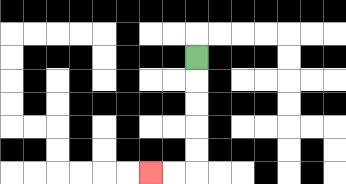{'start': '[8, 2]', 'end': '[6, 7]', 'path_directions': 'D,D,D,D,D,L,L', 'path_coordinates': '[[8, 2], [8, 3], [8, 4], [8, 5], [8, 6], [8, 7], [7, 7], [6, 7]]'}